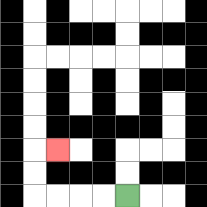{'start': '[5, 8]', 'end': '[2, 6]', 'path_directions': 'L,L,L,L,U,U,R', 'path_coordinates': '[[5, 8], [4, 8], [3, 8], [2, 8], [1, 8], [1, 7], [1, 6], [2, 6]]'}